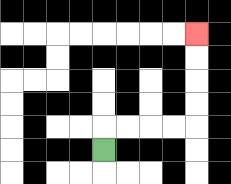{'start': '[4, 6]', 'end': '[8, 1]', 'path_directions': 'U,R,R,R,R,U,U,U,U', 'path_coordinates': '[[4, 6], [4, 5], [5, 5], [6, 5], [7, 5], [8, 5], [8, 4], [8, 3], [8, 2], [8, 1]]'}